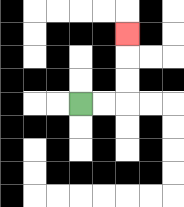{'start': '[3, 4]', 'end': '[5, 1]', 'path_directions': 'R,R,U,U,U', 'path_coordinates': '[[3, 4], [4, 4], [5, 4], [5, 3], [5, 2], [5, 1]]'}